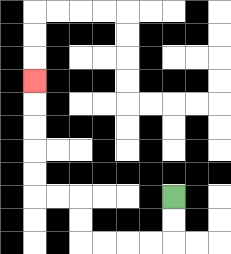{'start': '[7, 8]', 'end': '[1, 3]', 'path_directions': 'D,D,L,L,L,L,U,U,L,L,U,U,U,U,U', 'path_coordinates': '[[7, 8], [7, 9], [7, 10], [6, 10], [5, 10], [4, 10], [3, 10], [3, 9], [3, 8], [2, 8], [1, 8], [1, 7], [1, 6], [1, 5], [1, 4], [1, 3]]'}